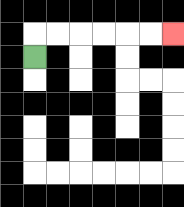{'start': '[1, 2]', 'end': '[7, 1]', 'path_directions': 'U,R,R,R,R,R,R', 'path_coordinates': '[[1, 2], [1, 1], [2, 1], [3, 1], [4, 1], [5, 1], [6, 1], [7, 1]]'}